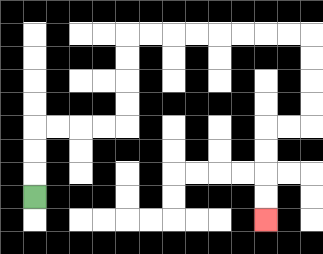{'start': '[1, 8]', 'end': '[11, 9]', 'path_directions': 'U,U,U,R,R,R,R,U,U,U,U,R,R,R,R,R,R,R,R,D,D,D,D,L,L,D,D,D,D', 'path_coordinates': '[[1, 8], [1, 7], [1, 6], [1, 5], [2, 5], [3, 5], [4, 5], [5, 5], [5, 4], [5, 3], [5, 2], [5, 1], [6, 1], [7, 1], [8, 1], [9, 1], [10, 1], [11, 1], [12, 1], [13, 1], [13, 2], [13, 3], [13, 4], [13, 5], [12, 5], [11, 5], [11, 6], [11, 7], [11, 8], [11, 9]]'}